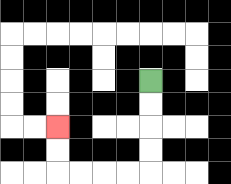{'start': '[6, 3]', 'end': '[2, 5]', 'path_directions': 'D,D,D,D,L,L,L,L,U,U', 'path_coordinates': '[[6, 3], [6, 4], [6, 5], [6, 6], [6, 7], [5, 7], [4, 7], [3, 7], [2, 7], [2, 6], [2, 5]]'}